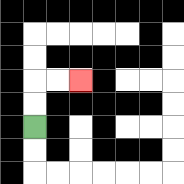{'start': '[1, 5]', 'end': '[3, 3]', 'path_directions': 'U,U,R,R', 'path_coordinates': '[[1, 5], [1, 4], [1, 3], [2, 3], [3, 3]]'}